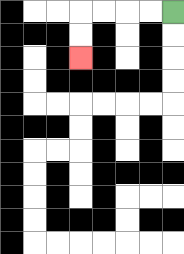{'start': '[7, 0]', 'end': '[3, 2]', 'path_directions': 'L,L,L,L,D,D', 'path_coordinates': '[[7, 0], [6, 0], [5, 0], [4, 0], [3, 0], [3, 1], [3, 2]]'}